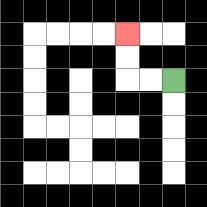{'start': '[7, 3]', 'end': '[5, 1]', 'path_directions': 'L,L,U,U', 'path_coordinates': '[[7, 3], [6, 3], [5, 3], [5, 2], [5, 1]]'}